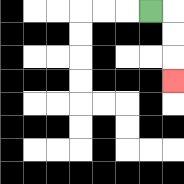{'start': '[6, 0]', 'end': '[7, 3]', 'path_directions': 'R,D,D,D', 'path_coordinates': '[[6, 0], [7, 0], [7, 1], [7, 2], [7, 3]]'}